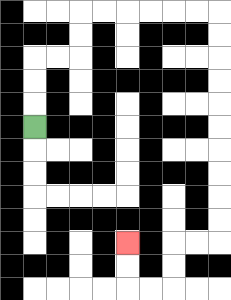{'start': '[1, 5]', 'end': '[5, 10]', 'path_directions': 'U,U,U,R,R,U,U,R,R,R,R,R,R,D,D,D,D,D,D,D,D,D,D,L,L,D,D,L,L,U,U', 'path_coordinates': '[[1, 5], [1, 4], [1, 3], [1, 2], [2, 2], [3, 2], [3, 1], [3, 0], [4, 0], [5, 0], [6, 0], [7, 0], [8, 0], [9, 0], [9, 1], [9, 2], [9, 3], [9, 4], [9, 5], [9, 6], [9, 7], [9, 8], [9, 9], [9, 10], [8, 10], [7, 10], [7, 11], [7, 12], [6, 12], [5, 12], [5, 11], [5, 10]]'}